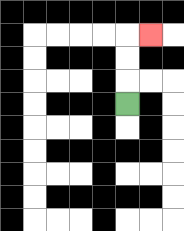{'start': '[5, 4]', 'end': '[6, 1]', 'path_directions': 'U,U,U,R', 'path_coordinates': '[[5, 4], [5, 3], [5, 2], [5, 1], [6, 1]]'}